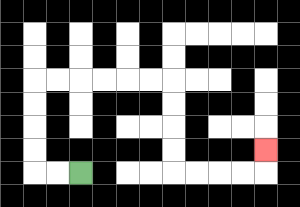{'start': '[3, 7]', 'end': '[11, 6]', 'path_directions': 'L,L,U,U,U,U,R,R,R,R,R,R,D,D,D,D,R,R,R,R,U', 'path_coordinates': '[[3, 7], [2, 7], [1, 7], [1, 6], [1, 5], [1, 4], [1, 3], [2, 3], [3, 3], [4, 3], [5, 3], [6, 3], [7, 3], [7, 4], [7, 5], [7, 6], [7, 7], [8, 7], [9, 7], [10, 7], [11, 7], [11, 6]]'}